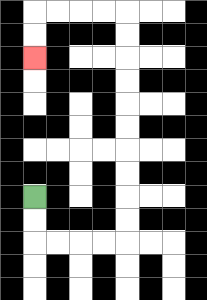{'start': '[1, 8]', 'end': '[1, 2]', 'path_directions': 'D,D,R,R,R,R,U,U,U,U,U,U,U,U,U,U,L,L,L,L,D,D', 'path_coordinates': '[[1, 8], [1, 9], [1, 10], [2, 10], [3, 10], [4, 10], [5, 10], [5, 9], [5, 8], [5, 7], [5, 6], [5, 5], [5, 4], [5, 3], [5, 2], [5, 1], [5, 0], [4, 0], [3, 0], [2, 0], [1, 0], [1, 1], [1, 2]]'}